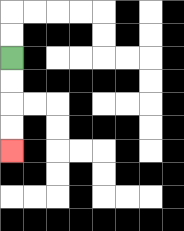{'start': '[0, 2]', 'end': '[0, 6]', 'path_directions': 'D,D,D,D', 'path_coordinates': '[[0, 2], [0, 3], [0, 4], [0, 5], [0, 6]]'}